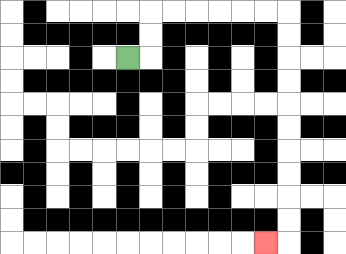{'start': '[5, 2]', 'end': '[11, 10]', 'path_directions': 'R,U,U,R,R,R,R,R,R,D,D,D,D,D,D,D,D,D,D,L', 'path_coordinates': '[[5, 2], [6, 2], [6, 1], [6, 0], [7, 0], [8, 0], [9, 0], [10, 0], [11, 0], [12, 0], [12, 1], [12, 2], [12, 3], [12, 4], [12, 5], [12, 6], [12, 7], [12, 8], [12, 9], [12, 10], [11, 10]]'}